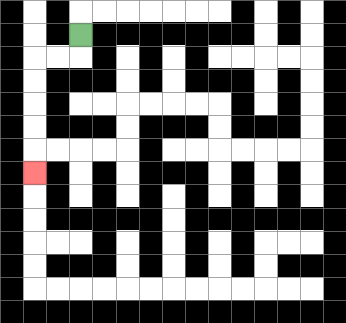{'start': '[3, 1]', 'end': '[1, 7]', 'path_directions': 'D,L,L,D,D,D,D,D', 'path_coordinates': '[[3, 1], [3, 2], [2, 2], [1, 2], [1, 3], [1, 4], [1, 5], [1, 6], [1, 7]]'}